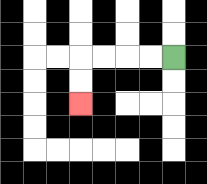{'start': '[7, 2]', 'end': '[3, 4]', 'path_directions': 'L,L,L,L,D,D', 'path_coordinates': '[[7, 2], [6, 2], [5, 2], [4, 2], [3, 2], [3, 3], [3, 4]]'}